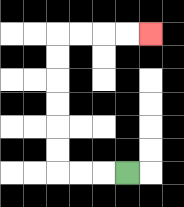{'start': '[5, 7]', 'end': '[6, 1]', 'path_directions': 'L,L,L,U,U,U,U,U,U,R,R,R,R', 'path_coordinates': '[[5, 7], [4, 7], [3, 7], [2, 7], [2, 6], [2, 5], [2, 4], [2, 3], [2, 2], [2, 1], [3, 1], [4, 1], [5, 1], [6, 1]]'}